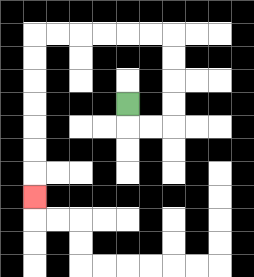{'start': '[5, 4]', 'end': '[1, 8]', 'path_directions': 'D,R,R,U,U,U,U,L,L,L,L,L,L,D,D,D,D,D,D,D', 'path_coordinates': '[[5, 4], [5, 5], [6, 5], [7, 5], [7, 4], [7, 3], [7, 2], [7, 1], [6, 1], [5, 1], [4, 1], [3, 1], [2, 1], [1, 1], [1, 2], [1, 3], [1, 4], [1, 5], [1, 6], [1, 7], [1, 8]]'}